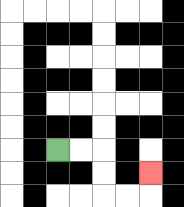{'start': '[2, 6]', 'end': '[6, 7]', 'path_directions': 'R,R,D,D,R,R,U', 'path_coordinates': '[[2, 6], [3, 6], [4, 6], [4, 7], [4, 8], [5, 8], [6, 8], [6, 7]]'}